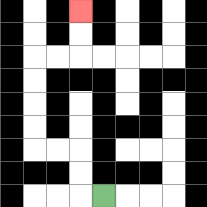{'start': '[4, 8]', 'end': '[3, 0]', 'path_directions': 'L,U,U,L,L,U,U,U,U,R,R,U,U', 'path_coordinates': '[[4, 8], [3, 8], [3, 7], [3, 6], [2, 6], [1, 6], [1, 5], [1, 4], [1, 3], [1, 2], [2, 2], [3, 2], [3, 1], [3, 0]]'}